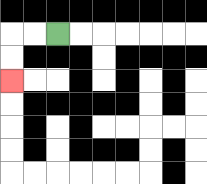{'start': '[2, 1]', 'end': '[0, 3]', 'path_directions': 'L,L,D,D', 'path_coordinates': '[[2, 1], [1, 1], [0, 1], [0, 2], [0, 3]]'}